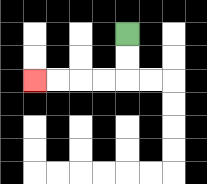{'start': '[5, 1]', 'end': '[1, 3]', 'path_directions': 'D,D,L,L,L,L', 'path_coordinates': '[[5, 1], [5, 2], [5, 3], [4, 3], [3, 3], [2, 3], [1, 3]]'}